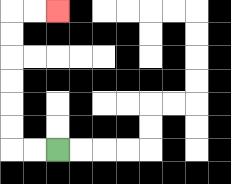{'start': '[2, 6]', 'end': '[2, 0]', 'path_directions': 'L,L,U,U,U,U,U,U,R,R', 'path_coordinates': '[[2, 6], [1, 6], [0, 6], [0, 5], [0, 4], [0, 3], [0, 2], [0, 1], [0, 0], [1, 0], [2, 0]]'}